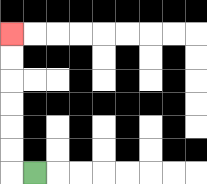{'start': '[1, 7]', 'end': '[0, 1]', 'path_directions': 'L,U,U,U,U,U,U', 'path_coordinates': '[[1, 7], [0, 7], [0, 6], [0, 5], [0, 4], [0, 3], [0, 2], [0, 1]]'}